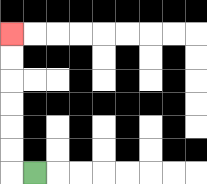{'start': '[1, 7]', 'end': '[0, 1]', 'path_directions': 'L,U,U,U,U,U,U', 'path_coordinates': '[[1, 7], [0, 7], [0, 6], [0, 5], [0, 4], [0, 3], [0, 2], [0, 1]]'}